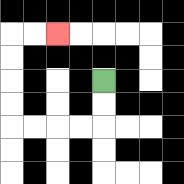{'start': '[4, 3]', 'end': '[2, 1]', 'path_directions': 'D,D,L,L,L,L,U,U,U,U,R,R', 'path_coordinates': '[[4, 3], [4, 4], [4, 5], [3, 5], [2, 5], [1, 5], [0, 5], [0, 4], [0, 3], [0, 2], [0, 1], [1, 1], [2, 1]]'}